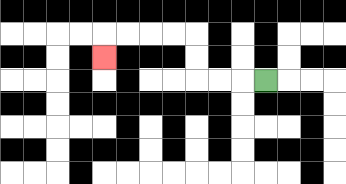{'start': '[11, 3]', 'end': '[4, 2]', 'path_directions': 'L,L,L,U,U,L,L,L,L,D', 'path_coordinates': '[[11, 3], [10, 3], [9, 3], [8, 3], [8, 2], [8, 1], [7, 1], [6, 1], [5, 1], [4, 1], [4, 2]]'}